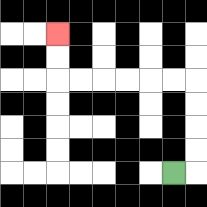{'start': '[7, 7]', 'end': '[2, 1]', 'path_directions': 'R,U,U,U,U,L,L,L,L,L,L,U,U', 'path_coordinates': '[[7, 7], [8, 7], [8, 6], [8, 5], [8, 4], [8, 3], [7, 3], [6, 3], [5, 3], [4, 3], [3, 3], [2, 3], [2, 2], [2, 1]]'}